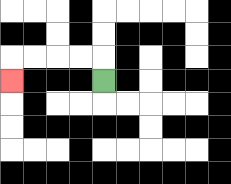{'start': '[4, 3]', 'end': '[0, 3]', 'path_directions': 'U,L,L,L,L,D', 'path_coordinates': '[[4, 3], [4, 2], [3, 2], [2, 2], [1, 2], [0, 2], [0, 3]]'}